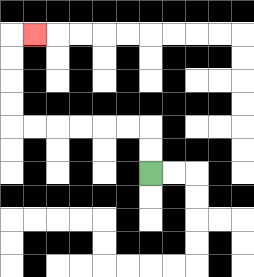{'start': '[6, 7]', 'end': '[1, 1]', 'path_directions': 'U,U,L,L,L,L,L,L,U,U,U,U,R', 'path_coordinates': '[[6, 7], [6, 6], [6, 5], [5, 5], [4, 5], [3, 5], [2, 5], [1, 5], [0, 5], [0, 4], [0, 3], [0, 2], [0, 1], [1, 1]]'}